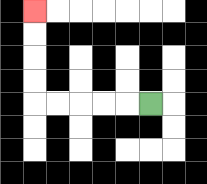{'start': '[6, 4]', 'end': '[1, 0]', 'path_directions': 'L,L,L,L,L,U,U,U,U', 'path_coordinates': '[[6, 4], [5, 4], [4, 4], [3, 4], [2, 4], [1, 4], [1, 3], [1, 2], [1, 1], [1, 0]]'}